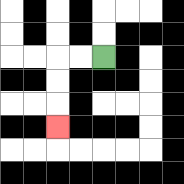{'start': '[4, 2]', 'end': '[2, 5]', 'path_directions': 'L,L,D,D,D', 'path_coordinates': '[[4, 2], [3, 2], [2, 2], [2, 3], [2, 4], [2, 5]]'}